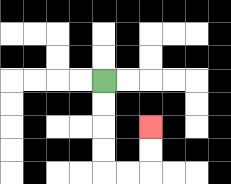{'start': '[4, 3]', 'end': '[6, 5]', 'path_directions': 'D,D,D,D,R,R,U,U', 'path_coordinates': '[[4, 3], [4, 4], [4, 5], [4, 6], [4, 7], [5, 7], [6, 7], [6, 6], [6, 5]]'}